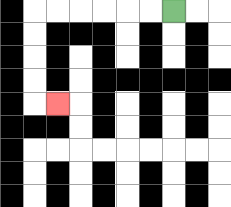{'start': '[7, 0]', 'end': '[2, 4]', 'path_directions': 'L,L,L,L,L,L,D,D,D,D,R', 'path_coordinates': '[[7, 0], [6, 0], [5, 0], [4, 0], [3, 0], [2, 0], [1, 0], [1, 1], [1, 2], [1, 3], [1, 4], [2, 4]]'}